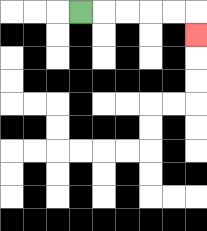{'start': '[3, 0]', 'end': '[8, 1]', 'path_directions': 'R,R,R,R,R,D', 'path_coordinates': '[[3, 0], [4, 0], [5, 0], [6, 0], [7, 0], [8, 0], [8, 1]]'}